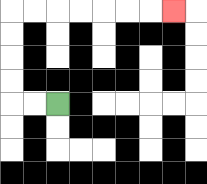{'start': '[2, 4]', 'end': '[7, 0]', 'path_directions': 'L,L,U,U,U,U,R,R,R,R,R,R,R', 'path_coordinates': '[[2, 4], [1, 4], [0, 4], [0, 3], [0, 2], [0, 1], [0, 0], [1, 0], [2, 0], [3, 0], [4, 0], [5, 0], [6, 0], [7, 0]]'}